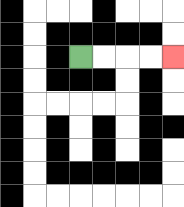{'start': '[3, 2]', 'end': '[7, 2]', 'path_directions': 'R,R,R,R', 'path_coordinates': '[[3, 2], [4, 2], [5, 2], [6, 2], [7, 2]]'}